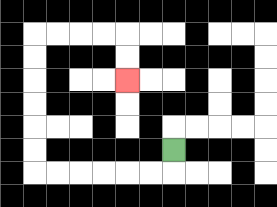{'start': '[7, 6]', 'end': '[5, 3]', 'path_directions': 'D,L,L,L,L,L,L,U,U,U,U,U,U,R,R,R,R,D,D', 'path_coordinates': '[[7, 6], [7, 7], [6, 7], [5, 7], [4, 7], [3, 7], [2, 7], [1, 7], [1, 6], [1, 5], [1, 4], [1, 3], [1, 2], [1, 1], [2, 1], [3, 1], [4, 1], [5, 1], [5, 2], [5, 3]]'}